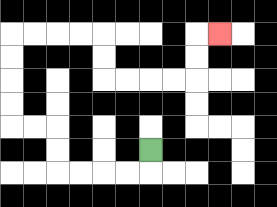{'start': '[6, 6]', 'end': '[9, 1]', 'path_directions': 'D,L,L,L,L,U,U,L,L,U,U,U,U,R,R,R,R,D,D,R,R,R,R,U,U,R', 'path_coordinates': '[[6, 6], [6, 7], [5, 7], [4, 7], [3, 7], [2, 7], [2, 6], [2, 5], [1, 5], [0, 5], [0, 4], [0, 3], [0, 2], [0, 1], [1, 1], [2, 1], [3, 1], [4, 1], [4, 2], [4, 3], [5, 3], [6, 3], [7, 3], [8, 3], [8, 2], [8, 1], [9, 1]]'}